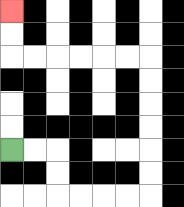{'start': '[0, 6]', 'end': '[0, 0]', 'path_directions': 'R,R,D,D,R,R,R,R,U,U,U,U,U,U,L,L,L,L,L,L,U,U', 'path_coordinates': '[[0, 6], [1, 6], [2, 6], [2, 7], [2, 8], [3, 8], [4, 8], [5, 8], [6, 8], [6, 7], [6, 6], [6, 5], [6, 4], [6, 3], [6, 2], [5, 2], [4, 2], [3, 2], [2, 2], [1, 2], [0, 2], [0, 1], [0, 0]]'}